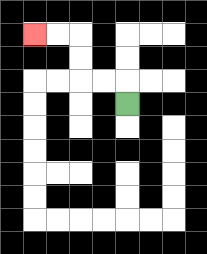{'start': '[5, 4]', 'end': '[1, 1]', 'path_directions': 'U,L,L,U,U,L,L', 'path_coordinates': '[[5, 4], [5, 3], [4, 3], [3, 3], [3, 2], [3, 1], [2, 1], [1, 1]]'}